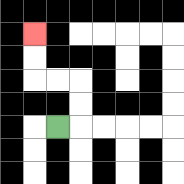{'start': '[2, 5]', 'end': '[1, 1]', 'path_directions': 'R,U,U,L,L,U,U', 'path_coordinates': '[[2, 5], [3, 5], [3, 4], [3, 3], [2, 3], [1, 3], [1, 2], [1, 1]]'}